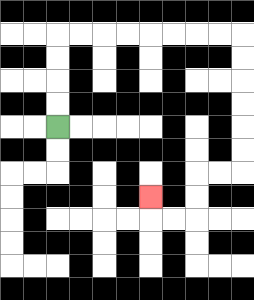{'start': '[2, 5]', 'end': '[6, 8]', 'path_directions': 'U,U,U,U,R,R,R,R,R,R,R,R,D,D,D,D,D,D,L,L,D,D,L,L,U', 'path_coordinates': '[[2, 5], [2, 4], [2, 3], [2, 2], [2, 1], [3, 1], [4, 1], [5, 1], [6, 1], [7, 1], [8, 1], [9, 1], [10, 1], [10, 2], [10, 3], [10, 4], [10, 5], [10, 6], [10, 7], [9, 7], [8, 7], [8, 8], [8, 9], [7, 9], [6, 9], [6, 8]]'}